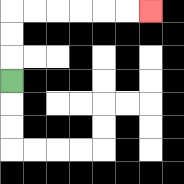{'start': '[0, 3]', 'end': '[6, 0]', 'path_directions': 'U,U,U,R,R,R,R,R,R', 'path_coordinates': '[[0, 3], [0, 2], [0, 1], [0, 0], [1, 0], [2, 0], [3, 0], [4, 0], [5, 0], [6, 0]]'}